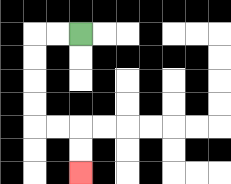{'start': '[3, 1]', 'end': '[3, 7]', 'path_directions': 'L,L,D,D,D,D,R,R,D,D', 'path_coordinates': '[[3, 1], [2, 1], [1, 1], [1, 2], [1, 3], [1, 4], [1, 5], [2, 5], [3, 5], [3, 6], [3, 7]]'}